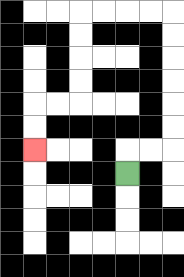{'start': '[5, 7]', 'end': '[1, 6]', 'path_directions': 'U,R,R,U,U,U,U,U,U,L,L,L,L,D,D,D,D,L,L,D,D', 'path_coordinates': '[[5, 7], [5, 6], [6, 6], [7, 6], [7, 5], [7, 4], [7, 3], [7, 2], [7, 1], [7, 0], [6, 0], [5, 0], [4, 0], [3, 0], [3, 1], [3, 2], [3, 3], [3, 4], [2, 4], [1, 4], [1, 5], [1, 6]]'}